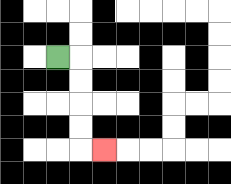{'start': '[2, 2]', 'end': '[4, 6]', 'path_directions': 'R,D,D,D,D,R', 'path_coordinates': '[[2, 2], [3, 2], [3, 3], [3, 4], [3, 5], [3, 6], [4, 6]]'}